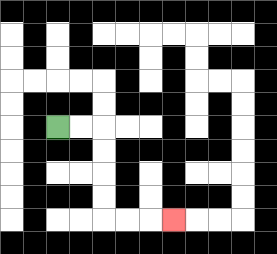{'start': '[2, 5]', 'end': '[7, 9]', 'path_directions': 'R,R,D,D,D,D,R,R,R', 'path_coordinates': '[[2, 5], [3, 5], [4, 5], [4, 6], [4, 7], [4, 8], [4, 9], [5, 9], [6, 9], [7, 9]]'}